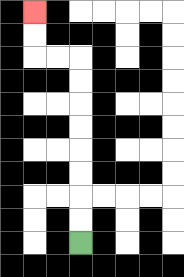{'start': '[3, 10]', 'end': '[1, 0]', 'path_directions': 'U,U,U,U,U,U,U,U,L,L,U,U', 'path_coordinates': '[[3, 10], [3, 9], [3, 8], [3, 7], [3, 6], [3, 5], [3, 4], [3, 3], [3, 2], [2, 2], [1, 2], [1, 1], [1, 0]]'}